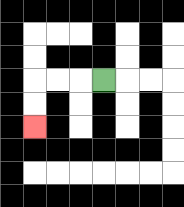{'start': '[4, 3]', 'end': '[1, 5]', 'path_directions': 'L,L,L,D,D', 'path_coordinates': '[[4, 3], [3, 3], [2, 3], [1, 3], [1, 4], [1, 5]]'}